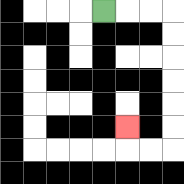{'start': '[4, 0]', 'end': '[5, 5]', 'path_directions': 'R,R,R,D,D,D,D,D,D,L,L,U', 'path_coordinates': '[[4, 0], [5, 0], [6, 0], [7, 0], [7, 1], [7, 2], [7, 3], [7, 4], [7, 5], [7, 6], [6, 6], [5, 6], [5, 5]]'}